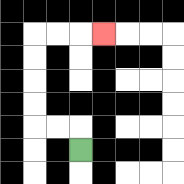{'start': '[3, 6]', 'end': '[4, 1]', 'path_directions': 'U,L,L,U,U,U,U,R,R,R', 'path_coordinates': '[[3, 6], [3, 5], [2, 5], [1, 5], [1, 4], [1, 3], [1, 2], [1, 1], [2, 1], [3, 1], [4, 1]]'}